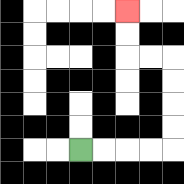{'start': '[3, 6]', 'end': '[5, 0]', 'path_directions': 'R,R,R,R,U,U,U,U,L,L,U,U', 'path_coordinates': '[[3, 6], [4, 6], [5, 6], [6, 6], [7, 6], [7, 5], [7, 4], [7, 3], [7, 2], [6, 2], [5, 2], [5, 1], [5, 0]]'}